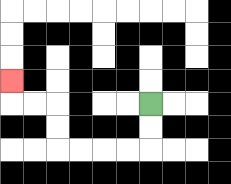{'start': '[6, 4]', 'end': '[0, 3]', 'path_directions': 'D,D,L,L,L,L,U,U,L,L,U', 'path_coordinates': '[[6, 4], [6, 5], [6, 6], [5, 6], [4, 6], [3, 6], [2, 6], [2, 5], [2, 4], [1, 4], [0, 4], [0, 3]]'}